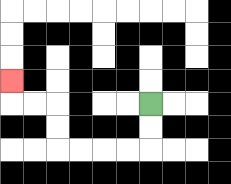{'start': '[6, 4]', 'end': '[0, 3]', 'path_directions': 'D,D,L,L,L,L,U,U,L,L,U', 'path_coordinates': '[[6, 4], [6, 5], [6, 6], [5, 6], [4, 6], [3, 6], [2, 6], [2, 5], [2, 4], [1, 4], [0, 4], [0, 3]]'}